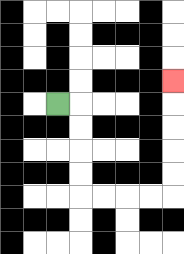{'start': '[2, 4]', 'end': '[7, 3]', 'path_directions': 'R,D,D,D,D,R,R,R,R,U,U,U,U,U', 'path_coordinates': '[[2, 4], [3, 4], [3, 5], [3, 6], [3, 7], [3, 8], [4, 8], [5, 8], [6, 8], [7, 8], [7, 7], [7, 6], [7, 5], [7, 4], [7, 3]]'}